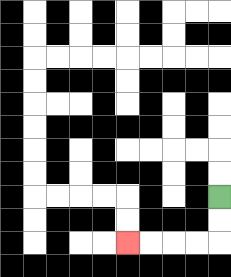{'start': '[9, 8]', 'end': '[5, 10]', 'path_directions': 'D,D,L,L,L,L', 'path_coordinates': '[[9, 8], [9, 9], [9, 10], [8, 10], [7, 10], [6, 10], [5, 10]]'}